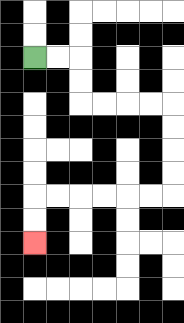{'start': '[1, 2]', 'end': '[1, 10]', 'path_directions': 'R,R,D,D,R,R,R,R,D,D,D,D,L,L,L,L,L,L,D,D', 'path_coordinates': '[[1, 2], [2, 2], [3, 2], [3, 3], [3, 4], [4, 4], [5, 4], [6, 4], [7, 4], [7, 5], [7, 6], [7, 7], [7, 8], [6, 8], [5, 8], [4, 8], [3, 8], [2, 8], [1, 8], [1, 9], [1, 10]]'}